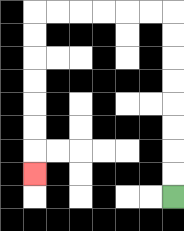{'start': '[7, 8]', 'end': '[1, 7]', 'path_directions': 'U,U,U,U,U,U,U,U,L,L,L,L,L,L,D,D,D,D,D,D,D', 'path_coordinates': '[[7, 8], [7, 7], [7, 6], [7, 5], [7, 4], [7, 3], [7, 2], [7, 1], [7, 0], [6, 0], [5, 0], [4, 0], [3, 0], [2, 0], [1, 0], [1, 1], [1, 2], [1, 3], [1, 4], [1, 5], [1, 6], [1, 7]]'}